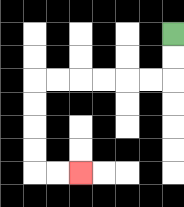{'start': '[7, 1]', 'end': '[3, 7]', 'path_directions': 'D,D,L,L,L,L,L,L,D,D,D,D,R,R', 'path_coordinates': '[[7, 1], [7, 2], [7, 3], [6, 3], [5, 3], [4, 3], [3, 3], [2, 3], [1, 3], [1, 4], [1, 5], [1, 6], [1, 7], [2, 7], [3, 7]]'}